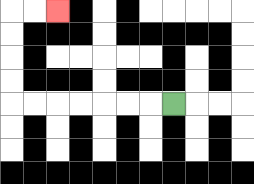{'start': '[7, 4]', 'end': '[2, 0]', 'path_directions': 'L,L,L,L,L,L,L,U,U,U,U,R,R', 'path_coordinates': '[[7, 4], [6, 4], [5, 4], [4, 4], [3, 4], [2, 4], [1, 4], [0, 4], [0, 3], [0, 2], [0, 1], [0, 0], [1, 0], [2, 0]]'}